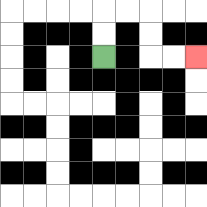{'start': '[4, 2]', 'end': '[8, 2]', 'path_directions': 'U,U,R,R,D,D,R,R', 'path_coordinates': '[[4, 2], [4, 1], [4, 0], [5, 0], [6, 0], [6, 1], [6, 2], [7, 2], [8, 2]]'}